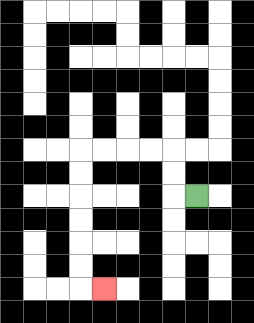{'start': '[8, 8]', 'end': '[4, 12]', 'path_directions': 'L,U,U,L,L,L,L,D,D,D,D,D,D,R', 'path_coordinates': '[[8, 8], [7, 8], [7, 7], [7, 6], [6, 6], [5, 6], [4, 6], [3, 6], [3, 7], [3, 8], [3, 9], [3, 10], [3, 11], [3, 12], [4, 12]]'}